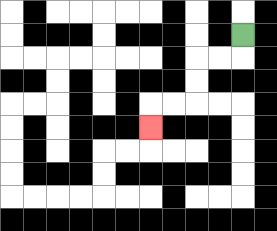{'start': '[10, 1]', 'end': '[6, 5]', 'path_directions': 'D,L,L,D,D,L,L,D', 'path_coordinates': '[[10, 1], [10, 2], [9, 2], [8, 2], [8, 3], [8, 4], [7, 4], [6, 4], [6, 5]]'}